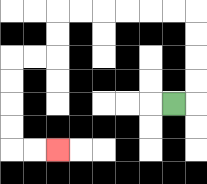{'start': '[7, 4]', 'end': '[2, 6]', 'path_directions': 'R,U,U,U,U,L,L,L,L,L,L,D,D,L,L,D,D,D,D,R,R', 'path_coordinates': '[[7, 4], [8, 4], [8, 3], [8, 2], [8, 1], [8, 0], [7, 0], [6, 0], [5, 0], [4, 0], [3, 0], [2, 0], [2, 1], [2, 2], [1, 2], [0, 2], [0, 3], [0, 4], [0, 5], [0, 6], [1, 6], [2, 6]]'}